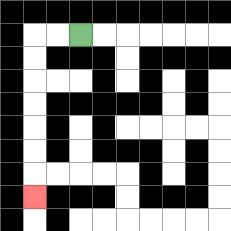{'start': '[3, 1]', 'end': '[1, 8]', 'path_directions': 'L,L,D,D,D,D,D,D,D', 'path_coordinates': '[[3, 1], [2, 1], [1, 1], [1, 2], [1, 3], [1, 4], [1, 5], [1, 6], [1, 7], [1, 8]]'}